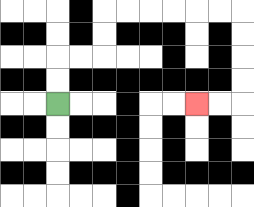{'start': '[2, 4]', 'end': '[8, 4]', 'path_directions': 'U,U,R,R,U,U,R,R,R,R,R,R,D,D,D,D,L,L', 'path_coordinates': '[[2, 4], [2, 3], [2, 2], [3, 2], [4, 2], [4, 1], [4, 0], [5, 0], [6, 0], [7, 0], [8, 0], [9, 0], [10, 0], [10, 1], [10, 2], [10, 3], [10, 4], [9, 4], [8, 4]]'}